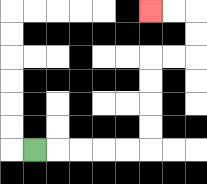{'start': '[1, 6]', 'end': '[6, 0]', 'path_directions': 'R,R,R,R,R,U,U,U,U,R,R,U,U,L,L', 'path_coordinates': '[[1, 6], [2, 6], [3, 6], [4, 6], [5, 6], [6, 6], [6, 5], [6, 4], [6, 3], [6, 2], [7, 2], [8, 2], [8, 1], [8, 0], [7, 0], [6, 0]]'}